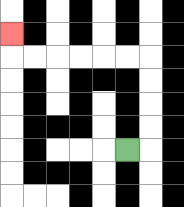{'start': '[5, 6]', 'end': '[0, 1]', 'path_directions': 'R,U,U,U,U,L,L,L,L,L,L,U', 'path_coordinates': '[[5, 6], [6, 6], [6, 5], [6, 4], [6, 3], [6, 2], [5, 2], [4, 2], [3, 2], [2, 2], [1, 2], [0, 2], [0, 1]]'}